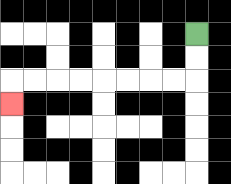{'start': '[8, 1]', 'end': '[0, 4]', 'path_directions': 'D,D,L,L,L,L,L,L,L,L,D', 'path_coordinates': '[[8, 1], [8, 2], [8, 3], [7, 3], [6, 3], [5, 3], [4, 3], [3, 3], [2, 3], [1, 3], [0, 3], [0, 4]]'}